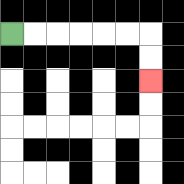{'start': '[0, 1]', 'end': '[6, 3]', 'path_directions': 'R,R,R,R,R,R,D,D', 'path_coordinates': '[[0, 1], [1, 1], [2, 1], [3, 1], [4, 1], [5, 1], [6, 1], [6, 2], [6, 3]]'}